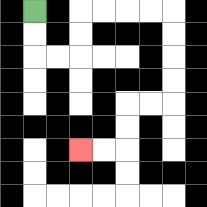{'start': '[1, 0]', 'end': '[3, 6]', 'path_directions': 'D,D,R,R,U,U,R,R,R,R,D,D,D,D,L,L,D,D,L,L', 'path_coordinates': '[[1, 0], [1, 1], [1, 2], [2, 2], [3, 2], [3, 1], [3, 0], [4, 0], [5, 0], [6, 0], [7, 0], [7, 1], [7, 2], [7, 3], [7, 4], [6, 4], [5, 4], [5, 5], [5, 6], [4, 6], [3, 6]]'}